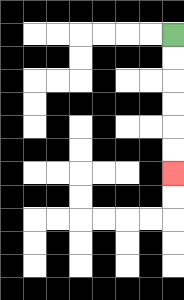{'start': '[7, 1]', 'end': '[7, 7]', 'path_directions': 'D,D,D,D,D,D', 'path_coordinates': '[[7, 1], [7, 2], [7, 3], [7, 4], [7, 5], [7, 6], [7, 7]]'}